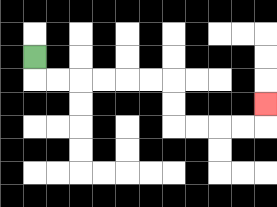{'start': '[1, 2]', 'end': '[11, 4]', 'path_directions': 'D,R,R,R,R,R,R,D,D,R,R,R,R,U', 'path_coordinates': '[[1, 2], [1, 3], [2, 3], [3, 3], [4, 3], [5, 3], [6, 3], [7, 3], [7, 4], [7, 5], [8, 5], [9, 5], [10, 5], [11, 5], [11, 4]]'}